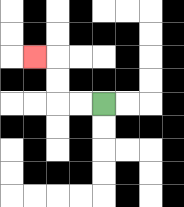{'start': '[4, 4]', 'end': '[1, 2]', 'path_directions': 'L,L,U,U,L', 'path_coordinates': '[[4, 4], [3, 4], [2, 4], [2, 3], [2, 2], [1, 2]]'}